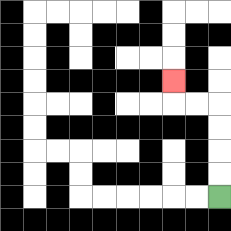{'start': '[9, 8]', 'end': '[7, 3]', 'path_directions': 'U,U,U,U,L,L,U', 'path_coordinates': '[[9, 8], [9, 7], [9, 6], [9, 5], [9, 4], [8, 4], [7, 4], [7, 3]]'}